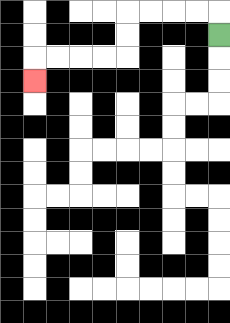{'start': '[9, 1]', 'end': '[1, 3]', 'path_directions': 'U,L,L,L,L,D,D,L,L,L,L,D', 'path_coordinates': '[[9, 1], [9, 0], [8, 0], [7, 0], [6, 0], [5, 0], [5, 1], [5, 2], [4, 2], [3, 2], [2, 2], [1, 2], [1, 3]]'}